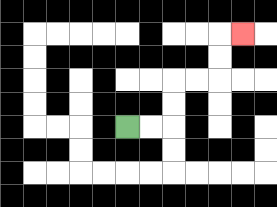{'start': '[5, 5]', 'end': '[10, 1]', 'path_directions': 'R,R,U,U,R,R,U,U,R', 'path_coordinates': '[[5, 5], [6, 5], [7, 5], [7, 4], [7, 3], [8, 3], [9, 3], [9, 2], [9, 1], [10, 1]]'}